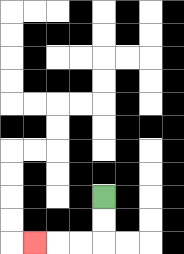{'start': '[4, 8]', 'end': '[1, 10]', 'path_directions': 'D,D,L,L,L', 'path_coordinates': '[[4, 8], [4, 9], [4, 10], [3, 10], [2, 10], [1, 10]]'}